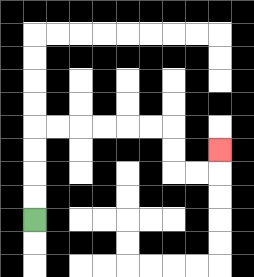{'start': '[1, 9]', 'end': '[9, 6]', 'path_directions': 'U,U,U,U,R,R,R,R,R,R,D,D,R,R,U', 'path_coordinates': '[[1, 9], [1, 8], [1, 7], [1, 6], [1, 5], [2, 5], [3, 5], [4, 5], [5, 5], [6, 5], [7, 5], [7, 6], [7, 7], [8, 7], [9, 7], [9, 6]]'}